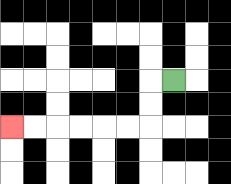{'start': '[7, 3]', 'end': '[0, 5]', 'path_directions': 'L,D,D,L,L,L,L,L,L', 'path_coordinates': '[[7, 3], [6, 3], [6, 4], [6, 5], [5, 5], [4, 5], [3, 5], [2, 5], [1, 5], [0, 5]]'}